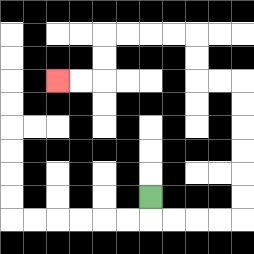{'start': '[6, 8]', 'end': '[2, 3]', 'path_directions': 'D,R,R,R,R,U,U,U,U,U,U,L,L,U,U,L,L,L,L,D,D,L,L', 'path_coordinates': '[[6, 8], [6, 9], [7, 9], [8, 9], [9, 9], [10, 9], [10, 8], [10, 7], [10, 6], [10, 5], [10, 4], [10, 3], [9, 3], [8, 3], [8, 2], [8, 1], [7, 1], [6, 1], [5, 1], [4, 1], [4, 2], [4, 3], [3, 3], [2, 3]]'}